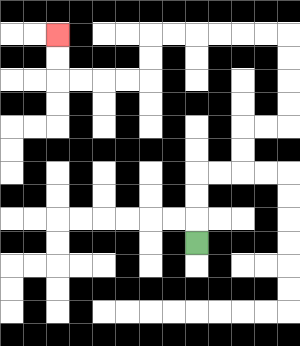{'start': '[8, 10]', 'end': '[2, 1]', 'path_directions': 'U,U,U,R,R,U,U,R,R,U,U,U,U,L,L,L,L,L,L,D,D,L,L,L,L,U,U', 'path_coordinates': '[[8, 10], [8, 9], [8, 8], [8, 7], [9, 7], [10, 7], [10, 6], [10, 5], [11, 5], [12, 5], [12, 4], [12, 3], [12, 2], [12, 1], [11, 1], [10, 1], [9, 1], [8, 1], [7, 1], [6, 1], [6, 2], [6, 3], [5, 3], [4, 3], [3, 3], [2, 3], [2, 2], [2, 1]]'}